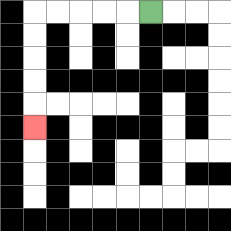{'start': '[6, 0]', 'end': '[1, 5]', 'path_directions': 'L,L,L,L,L,D,D,D,D,D', 'path_coordinates': '[[6, 0], [5, 0], [4, 0], [3, 0], [2, 0], [1, 0], [1, 1], [1, 2], [1, 3], [1, 4], [1, 5]]'}